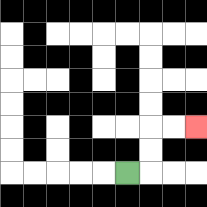{'start': '[5, 7]', 'end': '[8, 5]', 'path_directions': 'R,U,U,R,R', 'path_coordinates': '[[5, 7], [6, 7], [6, 6], [6, 5], [7, 5], [8, 5]]'}